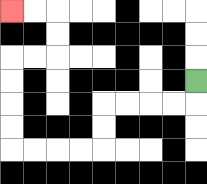{'start': '[8, 3]', 'end': '[0, 0]', 'path_directions': 'D,L,L,L,L,D,D,L,L,L,L,U,U,U,U,R,R,U,U,L,L', 'path_coordinates': '[[8, 3], [8, 4], [7, 4], [6, 4], [5, 4], [4, 4], [4, 5], [4, 6], [3, 6], [2, 6], [1, 6], [0, 6], [0, 5], [0, 4], [0, 3], [0, 2], [1, 2], [2, 2], [2, 1], [2, 0], [1, 0], [0, 0]]'}